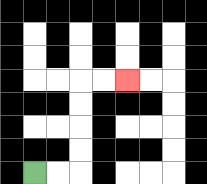{'start': '[1, 7]', 'end': '[5, 3]', 'path_directions': 'R,R,U,U,U,U,R,R', 'path_coordinates': '[[1, 7], [2, 7], [3, 7], [3, 6], [3, 5], [3, 4], [3, 3], [4, 3], [5, 3]]'}